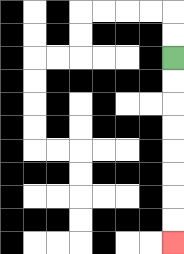{'start': '[7, 2]', 'end': '[7, 10]', 'path_directions': 'D,D,D,D,D,D,D,D', 'path_coordinates': '[[7, 2], [7, 3], [7, 4], [7, 5], [7, 6], [7, 7], [7, 8], [7, 9], [7, 10]]'}